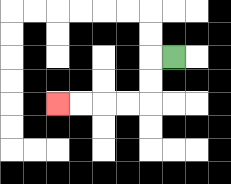{'start': '[7, 2]', 'end': '[2, 4]', 'path_directions': 'L,D,D,L,L,L,L', 'path_coordinates': '[[7, 2], [6, 2], [6, 3], [6, 4], [5, 4], [4, 4], [3, 4], [2, 4]]'}